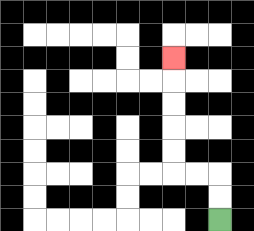{'start': '[9, 9]', 'end': '[7, 2]', 'path_directions': 'U,U,L,L,U,U,U,U,U', 'path_coordinates': '[[9, 9], [9, 8], [9, 7], [8, 7], [7, 7], [7, 6], [7, 5], [7, 4], [7, 3], [7, 2]]'}